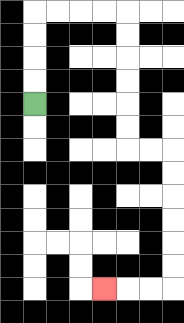{'start': '[1, 4]', 'end': '[4, 12]', 'path_directions': 'U,U,U,U,R,R,R,R,D,D,D,D,D,D,R,R,D,D,D,D,D,D,L,L,L', 'path_coordinates': '[[1, 4], [1, 3], [1, 2], [1, 1], [1, 0], [2, 0], [3, 0], [4, 0], [5, 0], [5, 1], [5, 2], [5, 3], [5, 4], [5, 5], [5, 6], [6, 6], [7, 6], [7, 7], [7, 8], [7, 9], [7, 10], [7, 11], [7, 12], [6, 12], [5, 12], [4, 12]]'}